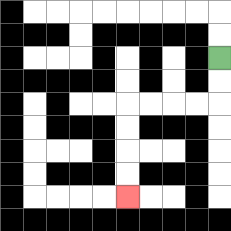{'start': '[9, 2]', 'end': '[5, 8]', 'path_directions': 'D,D,L,L,L,L,D,D,D,D', 'path_coordinates': '[[9, 2], [9, 3], [9, 4], [8, 4], [7, 4], [6, 4], [5, 4], [5, 5], [5, 6], [5, 7], [5, 8]]'}